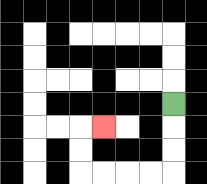{'start': '[7, 4]', 'end': '[4, 5]', 'path_directions': 'D,D,D,L,L,L,L,U,U,R', 'path_coordinates': '[[7, 4], [7, 5], [7, 6], [7, 7], [6, 7], [5, 7], [4, 7], [3, 7], [3, 6], [3, 5], [4, 5]]'}